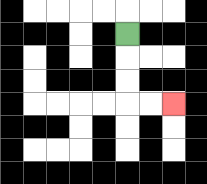{'start': '[5, 1]', 'end': '[7, 4]', 'path_directions': 'D,D,D,R,R', 'path_coordinates': '[[5, 1], [5, 2], [5, 3], [5, 4], [6, 4], [7, 4]]'}